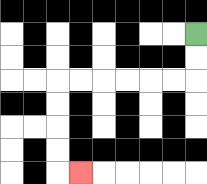{'start': '[8, 1]', 'end': '[3, 7]', 'path_directions': 'D,D,L,L,L,L,L,L,D,D,D,D,R', 'path_coordinates': '[[8, 1], [8, 2], [8, 3], [7, 3], [6, 3], [5, 3], [4, 3], [3, 3], [2, 3], [2, 4], [2, 5], [2, 6], [2, 7], [3, 7]]'}